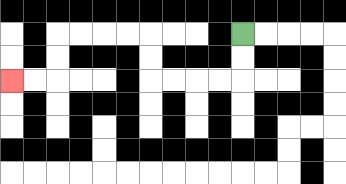{'start': '[10, 1]', 'end': '[0, 3]', 'path_directions': 'D,D,L,L,L,L,U,U,L,L,L,L,D,D,L,L', 'path_coordinates': '[[10, 1], [10, 2], [10, 3], [9, 3], [8, 3], [7, 3], [6, 3], [6, 2], [6, 1], [5, 1], [4, 1], [3, 1], [2, 1], [2, 2], [2, 3], [1, 3], [0, 3]]'}